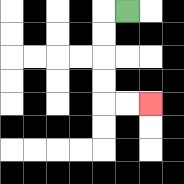{'start': '[5, 0]', 'end': '[6, 4]', 'path_directions': 'L,D,D,D,D,R,R', 'path_coordinates': '[[5, 0], [4, 0], [4, 1], [4, 2], [4, 3], [4, 4], [5, 4], [6, 4]]'}